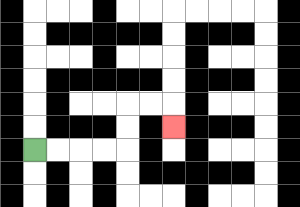{'start': '[1, 6]', 'end': '[7, 5]', 'path_directions': 'R,R,R,R,U,U,R,R,D', 'path_coordinates': '[[1, 6], [2, 6], [3, 6], [4, 6], [5, 6], [5, 5], [5, 4], [6, 4], [7, 4], [7, 5]]'}